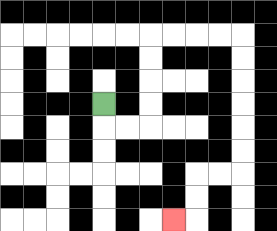{'start': '[4, 4]', 'end': '[7, 9]', 'path_directions': 'D,R,R,U,U,U,U,R,R,R,R,D,D,D,D,D,D,L,L,D,D,L', 'path_coordinates': '[[4, 4], [4, 5], [5, 5], [6, 5], [6, 4], [6, 3], [6, 2], [6, 1], [7, 1], [8, 1], [9, 1], [10, 1], [10, 2], [10, 3], [10, 4], [10, 5], [10, 6], [10, 7], [9, 7], [8, 7], [8, 8], [8, 9], [7, 9]]'}